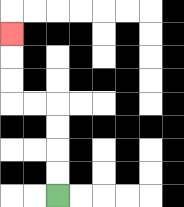{'start': '[2, 8]', 'end': '[0, 1]', 'path_directions': 'U,U,U,U,L,L,U,U,U', 'path_coordinates': '[[2, 8], [2, 7], [2, 6], [2, 5], [2, 4], [1, 4], [0, 4], [0, 3], [0, 2], [0, 1]]'}